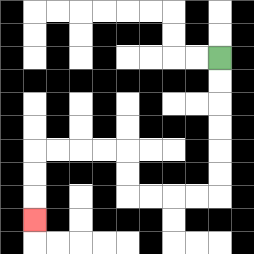{'start': '[9, 2]', 'end': '[1, 9]', 'path_directions': 'D,D,D,D,D,D,L,L,L,L,U,U,L,L,L,L,D,D,D', 'path_coordinates': '[[9, 2], [9, 3], [9, 4], [9, 5], [9, 6], [9, 7], [9, 8], [8, 8], [7, 8], [6, 8], [5, 8], [5, 7], [5, 6], [4, 6], [3, 6], [2, 6], [1, 6], [1, 7], [1, 8], [1, 9]]'}